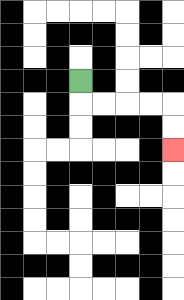{'start': '[3, 3]', 'end': '[7, 6]', 'path_directions': 'D,R,R,R,R,D,D', 'path_coordinates': '[[3, 3], [3, 4], [4, 4], [5, 4], [6, 4], [7, 4], [7, 5], [7, 6]]'}